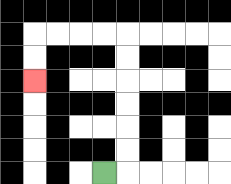{'start': '[4, 7]', 'end': '[1, 3]', 'path_directions': 'R,U,U,U,U,U,U,L,L,L,L,D,D', 'path_coordinates': '[[4, 7], [5, 7], [5, 6], [5, 5], [5, 4], [5, 3], [5, 2], [5, 1], [4, 1], [3, 1], [2, 1], [1, 1], [1, 2], [1, 3]]'}